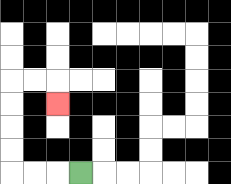{'start': '[3, 7]', 'end': '[2, 4]', 'path_directions': 'L,L,L,U,U,U,U,R,R,D', 'path_coordinates': '[[3, 7], [2, 7], [1, 7], [0, 7], [0, 6], [0, 5], [0, 4], [0, 3], [1, 3], [2, 3], [2, 4]]'}